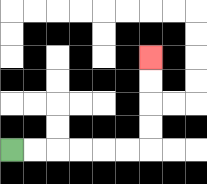{'start': '[0, 6]', 'end': '[6, 2]', 'path_directions': 'R,R,R,R,R,R,U,U,U,U', 'path_coordinates': '[[0, 6], [1, 6], [2, 6], [3, 6], [4, 6], [5, 6], [6, 6], [6, 5], [6, 4], [6, 3], [6, 2]]'}